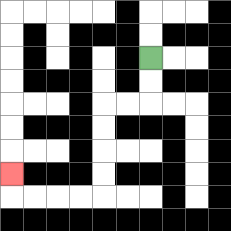{'start': '[6, 2]', 'end': '[0, 7]', 'path_directions': 'D,D,L,L,D,D,D,D,L,L,L,L,U', 'path_coordinates': '[[6, 2], [6, 3], [6, 4], [5, 4], [4, 4], [4, 5], [4, 6], [4, 7], [4, 8], [3, 8], [2, 8], [1, 8], [0, 8], [0, 7]]'}